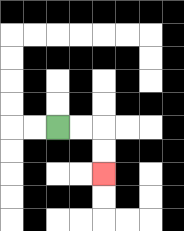{'start': '[2, 5]', 'end': '[4, 7]', 'path_directions': 'R,R,D,D', 'path_coordinates': '[[2, 5], [3, 5], [4, 5], [4, 6], [4, 7]]'}